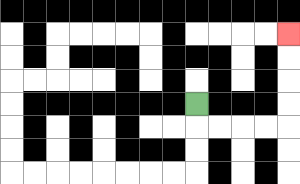{'start': '[8, 4]', 'end': '[12, 1]', 'path_directions': 'D,R,R,R,R,U,U,U,U', 'path_coordinates': '[[8, 4], [8, 5], [9, 5], [10, 5], [11, 5], [12, 5], [12, 4], [12, 3], [12, 2], [12, 1]]'}